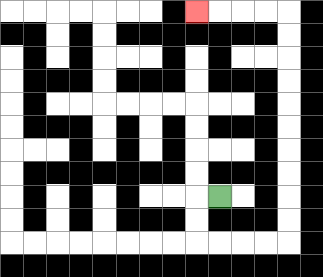{'start': '[9, 8]', 'end': '[8, 0]', 'path_directions': 'L,D,D,R,R,R,R,U,U,U,U,U,U,U,U,U,U,L,L,L,L', 'path_coordinates': '[[9, 8], [8, 8], [8, 9], [8, 10], [9, 10], [10, 10], [11, 10], [12, 10], [12, 9], [12, 8], [12, 7], [12, 6], [12, 5], [12, 4], [12, 3], [12, 2], [12, 1], [12, 0], [11, 0], [10, 0], [9, 0], [8, 0]]'}